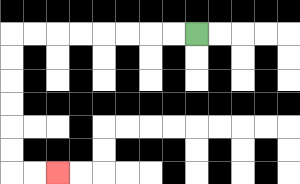{'start': '[8, 1]', 'end': '[2, 7]', 'path_directions': 'L,L,L,L,L,L,L,L,D,D,D,D,D,D,R,R', 'path_coordinates': '[[8, 1], [7, 1], [6, 1], [5, 1], [4, 1], [3, 1], [2, 1], [1, 1], [0, 1], [0, 2], [0, 3], [0, 4], [0, 5], [0, 6], [0, 7], [1, 7], [2, 7]]'}